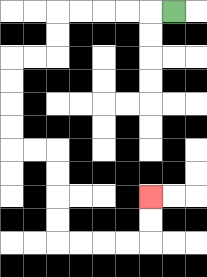{'start': '[7, 0]', 'end': '[6, 8]', 'path_directions': 'L,L,L,L,L,D,D,L,L,D,D,D,D,R,R,D,D,D,D,R,R,R,R,U,U', 'path_coordinates': '[[7, 0], [6, 0], [5, 0], [4, 0], [3, 0], [2, 0], [2, 1], [2, 2], [1, 2], [0, 2], [0, 3], [0, 4], [0, 5], [0, 6], [1, 6], [2, 6], [2, 7], [2, 8], [2, 9], [2, 10], [3, 10], [4, 10], [5, 10], [6, 10], [6, 9], [6, 8]]'}